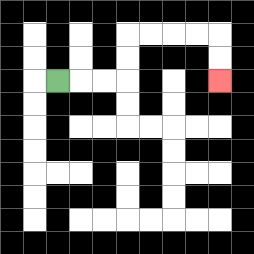{'start': '[2, 3]', 'end': '[9, 3]', 'path_directions': 'R,R,R,U,U,R,R,R,R,D,D', 'path_coordinates': '[[2, 3], [3, 3], [4, 3], [5, 3], [5, 2], [5, 1], [6, 1], [7, 1], [8, 1], [9, 1], [9, 2], [9, 3]]'}